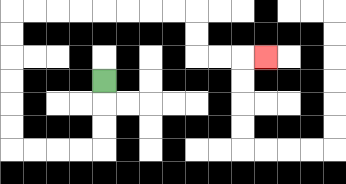{'start': '[4, 3]', 'end': '[11, 2]', 'path_directions': 'D,D,D,L,L,L,L,U,U,U,U,U,U,R,R,R,R,R,R,R,R,D,D,R,R,R', 'path_coordinates': '[[4, 3], [4, 4], [4, 5], [4, 6], [3, 6], [2, 6], [1, 6], [0, 6], [0, 5], [0, 4], [0, 3], [0, 2], [0, 1], [0, 0], [1, 0], [2, 0], [3, 0], [4, 0], [5, 0], [6, 0], [7, 0], [8, 0], [8, 1], [8, 2], [9, 2], [10, 2], [11, 2]]'}